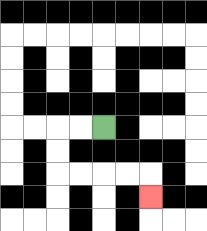{'start': '[4, 5]', 'end': '[6, 8]', 'path_directions': 'L,L,D,D,R,R,R,R,D', 'path_coordinates': '[[4, 5], [3, 5], [2, 5], [2, 6], [2, 7], [3, 7], [4, 7], [5, 7], [6, 7], [6, 8]]'}